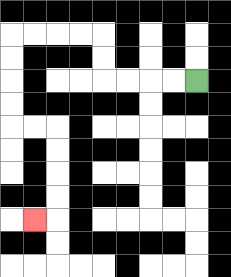{'start': '[8, 3]', 'end': '[1, 9]', 'path_directions': 'L,L,L,L,U,U,L,L,L,L,D,D,D,D,R,R,D,D,D,D,L', 'path_coordinates': '[[8, 3], [7, 3], [6, 3], [5, 3], [4, 3], [4, 2], [4, 1], [3, 1], [2, 1], [1, 1], [0, 1], [0, 2], [0, 3], [0, 4], [0, 5], [1, 5], [2, 5], [2, 6], [2, 7], [2, 8], [2, 9], [1, 9]]'}